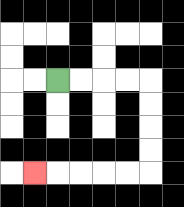{'start': '[2, 3]', 'end': '[1, 7]', 'path_directions': 'R,R,R,R,D,D,D,D,L,L,L,L,L', 'path_coordinates': '[[2, 3], [3, 3], [4, 3], [5, 3], [6, 3], [6, 4], [6, 5], [6, 6], [6, 7], [5, 7], [4, 7], [3, 7], [2, 7], [1, 7]]'}